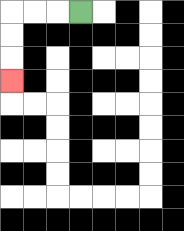{'start': '[3, 0]', 'end': '[0, 3]', 'path_directions': 'L,L,L,D,D,D', 'path_coordinates': '[[3, 0], [2, 0], [1, 0], [0, 0], [0, 1], [0, 2], [0, 3]]'}